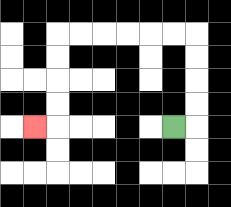{'start': '[7, 5]', 'end': '[1, 5]', 'path_directions': 'R,U,U,U,U,L,L,L,L,L,L,D,D,D,D,L', 'path_coordinates': '[[7, 5], [8, 5], [8, 4], [8, 3], [8, 2], [8, 1], [7, 1], [6, 1], [5, 1], [4, 1], [3, 1], [2, 1], [2, 2], [2, 3], [2, 4], [2, 5], [1, 5]]'}